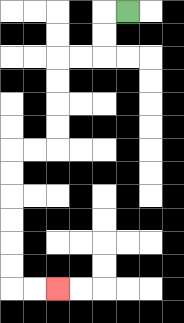{'start': '[5, 0]', 'end': '[2, 12]', 'path_directions': 'L,D,D,L,L,D,D,D,D,L,L,D,D,D,D,D,D,R,R', 'path_coordinates': '[[5, 0], [4, 0], [4, 1], [4, 2], [3, 2], [2, 2], [2, 3], [2, 4], [2, 5], [2, 6], [1, 6], [0, 6], [0, 7], [0, 8], [0, 9], [0, 10], [0, 11], [0, 12], [1, 12], [2, 12]]'}